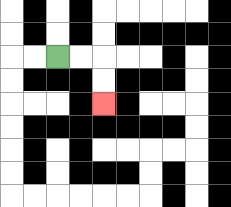{'start': '[2, 2]', 'end': '[4, 4]', 'path_directions': 'R,R,D,D', 'path_coordinates': '[[2, 2], [3, 2], [4, 2], [4, 3], [4, 4]]'}